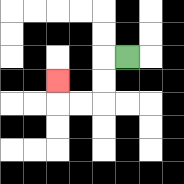{'start': '[5, 2]', 'end': '[2, 3]', 'path_directions': 'L,D,D,L,L,U', 'path_coordinates': '[[5, 2], [4, 2], [4, 3], [4, 4], [3, 4], [2, 4], [2, 3]]'}